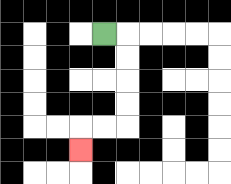{'start': '[4, 1]', 'end': '[3, 6]', 'path_directions': 'R,D,D,D,D,L,L,D', 'path_coordinates': '[[4, 1], [5, 1], [5, 2], [5, 3], [5, 4], [5, 5], [4, 5], [3, 5], [3, 6]]'}